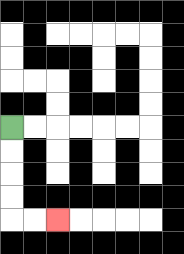{'start': '[0, 5]', 'end': '[2, 9]', 'path_directions': 'D,D,D,D,R,R', 'path_coordinates': '[[0, 5], [0, 6], [0, 7], [0, 8], [0, 9], [1, 9], [2, 9]]'}